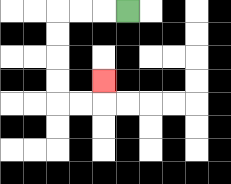{'start': '[5, 0]', 'end': '[4, 3]', 'path_directions': 'L,L,L,D,D,D,D,R,R,U', 'path_coordinates': '[[5, 0], [4, 0], [3, 0], [2, 0], [2, 1], [2, 2], [2, 3], [2, 4], [3, 4], [4, 4], [4, 3]]'}